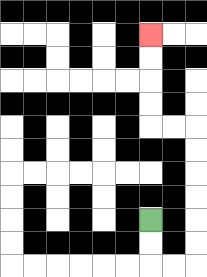{'start': '[6, 9]', 'end': '[6, 1]', 'path_directions': 'D,D,R,R,U,U,U,U,U,U,L,L,U,U,U,U', 'path_coordinates': '[[6, 9], [6, 10], [6, 11], [7, 11], [8, 11], [8, 10], [8, 9], [8, 8], [8, 7], [8, 6], [8, 5], [7, 5], [6, 5], [6, 4], [6, 3], [6, 2], [6, 1]]'}